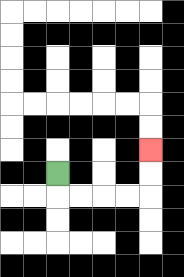{'start': '[2, 7]', 'end': '[6, 6]', 'path_directions': 'D,R,R,R,R,U,U', 'path_coordinates': '[[2, 7], [2, 8], [3, 8], [4, 8], [5, 8], [6, 8], [6, 7], [6, 6]]'}